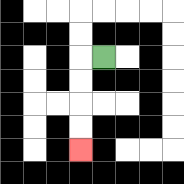{'start': '[4, 2]', 'end': '[3, 6]', 'path_directions': 'L,D,D,D,D', 'path_coordinates': '[[4, 2], [3, 2], [3, 3], [3, 4], [3, 5], [3, 6]]'}